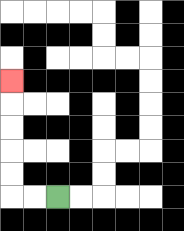{'start': '[2, 8]', 'end': '[0, 3]', 'path_directions': 'L,L,U,U,U,U,U', 'path_coordinates': '[[2, 8], [1, 8], [0, 8], [0, 7], [0, 6], [0, 5], [0, 4], [0, 3]]'}